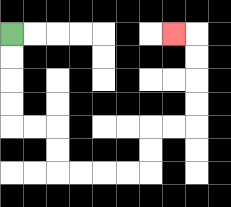{'start': '[0, 1]', 'end': '[7, 1]', 'path_directions': 'D,D,D,D,R,R,D,D,R,R,R,R,U,U,R,R,U,U,U,U,L', 'path_coordinates': '[[0, 1], [0, 2], [0, 3], [0, 4], [0, 5], [1, 5], [2, 5], [2, 6], [2, 7], [3, 7], [4, 7], [5, 7], [6, 7], [6, 6], [6, 5], [7, 5], [8, 5], [8, 4], [8, 3], [8, 2], [8, 1], [7, 1]]'}